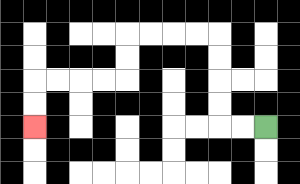{'start': '[11, 5]', 'end': '[1, 5]', 'path_directions': 'L,L,U,U,U,U,L,L,L,L,D,D,L,L,L,L,D,D', 'path_coordinates': '[[11, 5], [10, 5], [9, 5], [9, 4], [9, 3], [9, 2], [9, 1], [8, 1], [7, 1], [6, 1], [5, 1], [5, 2], [5, 3], [4, 3], [3, 3], [2, 3], [1, 3], [1, 4], [1, 5]]'}